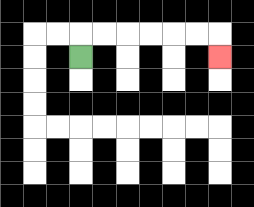{'start': '[3, 2]', 'end': '[9, 2]', 'path_directions': 'U,R,R,R,R,R,R,D', 'path_coordinates': '[[3, 2], [3, 1], [4, 1], [5, 1], [6, 1], [7, 1], [8, 1], [9, 1], [9, 2]]'}